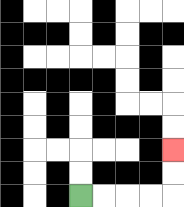{'start': '[3, 8]', 'end': '[7, 6]', 'path_directions': 'R,R,R,R,U,U', 'path_coordinates': '[[3, 8], [4, 8], [5, 8], [6, 8], [7, 8], [7, 7], [7, 6]]'}